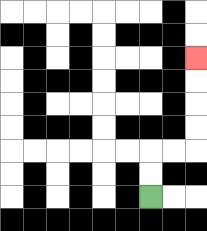{'start': '[6, 8]', 'end': '[8, 2]', 'path_directions': 'U,U,R,R,U,U,U,U', 'path_coordinates': '[[6, 8], [6, 7], [6, 6], [7, 6], [8, 6], [8, 5], [8, 4], [8, 3], [8, 2]]'}